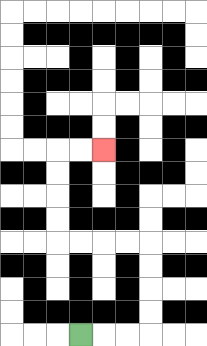{'start': '[3, 14]', 'end': '[4, 6]', 'path_directions': 'R,R,R,U,U,U,U,L,L,L,L,U,U,U,U,R,R', 'path_coordinates': '[[3, 14], [4, 14], [5, 14], [6, 14], [6, 13], [6, 12], [6, 11], [6, 10], [5, 10], [4, 10], [3, 10], [2, 10], [2, 9], [2, 8], [2, 7], [2, 6], [3, 6], [4, 6]]'}